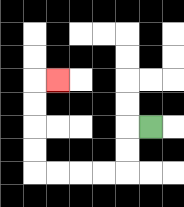{'start': '[6, 5]', 'end': '[2, 3]', 'path_directions': 'L,D,D,L,L,L,L,U,U,U,U,R', 'path_coordinates': '[[6, 5], [5, 5], [5, 6], [5, 7], [4, 7], [3, 7], [2, 7], [1, 7], [1, 6], [1, 5], [1, 4], [1, 3], [2, 3]]'}